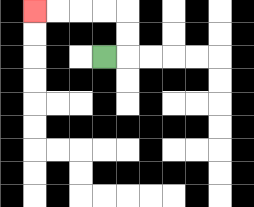{'start': '[4, 2]', 'end': '[1, 0]', 'path_directions': 'R,U,U,L,L,L,L', 'path_coordinates': '[[4, 2], [5, 2], [5, 1], [5, 0], [4, 0], [3, 0], [2, 0], [1, 0]]'}